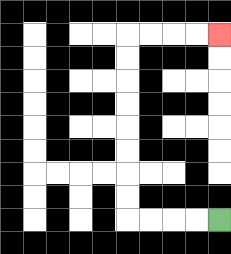{'start': '[9, 9]', 'end': '[9, 1]', 'path_directions': 'L,L,L,L,U,U,U,U,U,U,U,U,R,R,R,R', 'path_coordinates': '[[9, 9], [8, 9], [7, 9], [6, 9], [5, 9], [5, 8], [5, 7], [5, 6], [5, 5], [5, 4], [5, 3], [5, 2], [5, 1], [6, 1], [7, 1], [8, 1], [9, 1]]'}